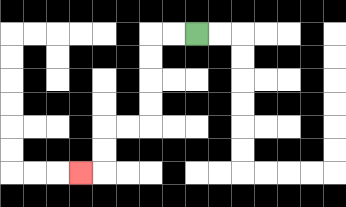{'start': '[8, 1]', 'end': '[3, 7]', 'path_directions': 'L,L,D,D,D,D,L,L,D,D,L', 'path_coordinates': '[[8, 1], [7, 1], [6, 1], [6, 2], [6, 3], [6, 4], [6, 5], [5, 5], [4, 5], [4, 6], [4, 7], [3, 7]]'}